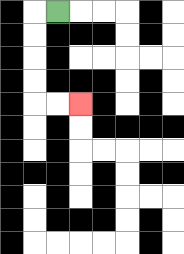{'start': '[2, 0]', 'end': '[3, 4]', 'path_directions': 'L,D,D,D,D,R,R', 'path_coordinates': '[[2, 0], [1, 0], [1, 1], [1, 2], [1, 3], [1, 4], [2, 4], [3, 4]]'}